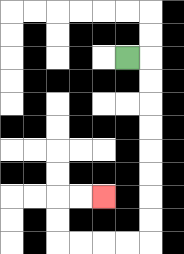{'start': '[5, 2]', 'end': '[4, 8]', 'path_directions': 'R,D,D,D,D,D,D,D,D,L,L,L,L,U,U,R,R', 'path_coordinates': '[[5, 2], [6, 2], [6, 3], [6, 4], [6, 5], [6, 6], [6, 7], [6, 8], [6, 9], [6, 10], [5, 10], [4, 10], [3, 10], [2, 10], [2, 9], [2, 8], [3, 8], [4, 8]]'}